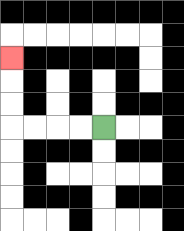{'start': '[4, 5]', 'end': '[0, 2]', 'path_directions': 'L,L,L,L,U,U,U', 'path_coordinates': '[[4, 5], [3, 5], [2, 5], [1, 5], [0, 5], [0, 4], [0, 3], [0, 2]]'}